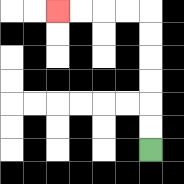{'start': '[6, 6]', 'end': '[2, 0]', 'path_directions': 'U,U,U,U,U,U,L,L,L,L', 'path_coordinates': '[[6, 6], [6, 5], [6, 4], [6, 3], [6, 2], [6, 1], [6, 0], [5, 0], [4, 0], [3, 0], [2, 0]]'}